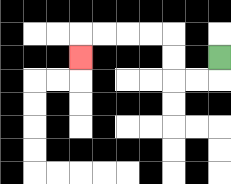{'start': '[9, 2]', 'end': '[3, 2]', 'path_directions': 'D,L,L,U,U,L,L,L,L,D', 'path_coordinates': '[[9, 2], [9, 3], [8, 3], [7, 3], [7, 2], [7, 1], [6, 1], [5, 1], [4, 1], [3, 1], [3, 2]]'}